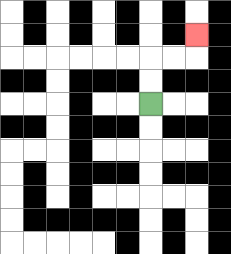{'start': '[6, 4]', 'end': '[8, 1]', 'path_directions': 'U,U,R,R,U', 'path_coordinates': '[[6, 4], [6, 3], [6, 2], [7, 2], [8, 2], [8, 1]]'}